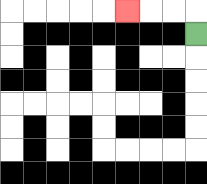{'start': '[8, 1]', 'end': '[5, 0]', 'path_directions': 'U,L,L,L', 'path_coordinates': '[[8, 1], [8, 0], [7, 0], [6, 0], [5, 0]]'}